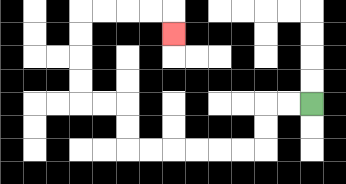{'start': '[13, 4]', 'end': '[7, 1]', 'path_directions': 'L,L,D,D,L,L,L,L,L,L,U,U,L,L,U,U,U,U,R,R,R,R,D', 'path_coordinates': '[[13, 4], [12, 4], [11, 4], [11, 5], [11, 6], [10, 6], [9, 6], [8, 6], [7, 6], [6, 6], [5, 6], [5, 5], [5, 4], [4, 4], [3, 4], [3, 3], [3, 2], [3, 1], [3, 0], [4, 0], [5, 0], [6, 0], [7, 0], [7, 1]]'}